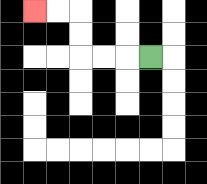{'start': '[6, 2]', 'end': '[1, 0]', 'path_directions': 'L,L,L,U,U,L,L', 'path_coordinates': '[[6, 2], [5, 2], [4, 2], [3, 2], [3, 1], [3, 0], [2, 0], [1, 0]]'}